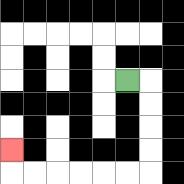{'start': '[5, 3]', 'end': '[0, 6]', 'path_directions': 'R,D,D,D,D,L,L,L,L,L,L,U', 'path_coordinates': '[[5, 3], [6, 3], [6, 4], [6, 5], [6, 6], [6, 7], [5, 7], [4, 7], [3, 7], [2, 7], [1, 7], [0, 7], [0, 6]]'}